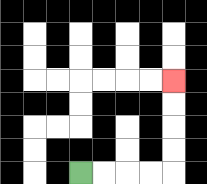{'start': '[3, 7]', 'end': '[7, 3]', 'path_directions': 'R,R,R,R,U,U,U,U', 'path_coordinates': '[[3, 7], [4, 7], [5, 7], [6, 7], [7, 7], [7, 6], [7, 5], [7, 4], [7, 3]]'}